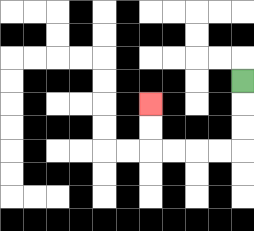{'start': '[10, 3]', 'end': '[6, 4]', 'path_directions': 'D,D,D,L,L,L,L,U,U', 'path_coordinates': '[[10, 3], [10, 4], [10, 5], [10, 6], [9, 6], [8, 6], [7, 6], [6, 6], [6, 5], [6, 4]]'}